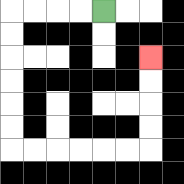{'start': '[4, 0]', 'end': '[6, 2]', 'path_directions': 'L,L,L,L,D,D,D,D,D,D,R,R,R,R,R,R,U,U,U,U', 'path_coordinates': '[[4, 0], [3, 0], [2, 0], [1, 0], [0, 0], [0, 1], [0, 2], [0, 3], [0, 4], [0, 5], [0, 6], [1, 6], [2, 6], [3, 6], [4, 6], [5, 6], [6, 6], [6, 5], [6, 4], [6, 3], [6, 2]]'}